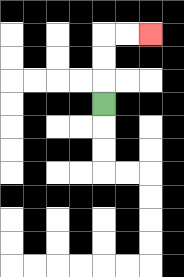{'start': '[4, 4]', 'end': '[6, 1]', 'path_directions': 'U,U,U,R,R', 'path_coordinates': '[[4, 4], [4, 3], [4, 2], [4, 1], [5, 1], [6, 1]]'}